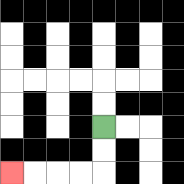{'start': '[4, 5]', 'end': '[0, 7]', 'path_directions': 'D,D,L,L,L,L', 'path_coordinates': '[[4, 5], [4, 6], [4, 7], [3, 7], [2, 7], [1, 7], [0, 7]]'}